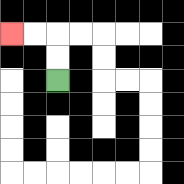{'start': '[2, 3]', 'end': '[0, 1]', 'path_directions': 'U,U,L,L', 'path_coordinates': '[[2, 3], [2, 2], [2, 1], [1, 1], [0, 1]]'}